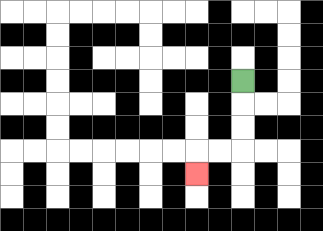{'start': '[10, 3]', 'end': '[8, 7]', 'path_directions': 'D,D,D,L,L,D', 'path_coordinates': '[[10, 3], [10, 4], [10, 5], [10, 6], [9, 6], [8, 6], [8, 7]]'}